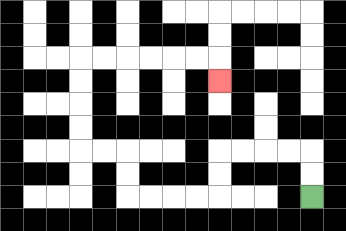{'start': '[13, 8]', 'end': '[9, 3]', 'path_directions': 'U,U,L,L,L,L,D,D,L,L,L,L,U,U,L,L,U,U,U,U,R,R,R,R,R,R,D', 'path_coordinates': '[[13, 8], [13, 7], [13, 6], [12, 6], [11, 6], [10, 6], [9, 6], [9, 7], [9, 8], [8, 8], [7, 8], [6, 8], [5, 8], [5, 7], [5, 6], [4, 6], [3, 6], [3, 5], [3, 4], [3, 3], [3, 2], [4, 2], [5, 2], [6, 2], [7, 2], [8, 2], [9, 2], [9, 3]]'}